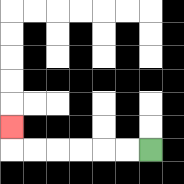{'start': '[6, 6]', 'end': '[0, 5]', 'path_directions': 'L,L,L,L,L,L,U', 'path_coordinates': '[[6, 6], [5, 6], [4, 6], [3, 6], [2, 6], [1, 6], [0, 6], [0, 5]]'}